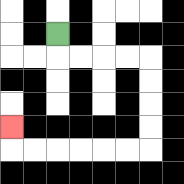{'start': '[2, 1]', 'end': '[0, 5]', 'path_directions': 'D,R,R,R,R,D,D,D,D,L,L,L,L,L,L,U', 'path_coordinates': '[[2, 1], [2, 2], [3, 2], [4, 2], [5, 2], [6, 2], [6, 3], [6, 4], [6, 5], [6, 6], [5, 6], [4, 6], [3, 6], [2, 6], [1, 6], [0, 6], [0, 5]]'}